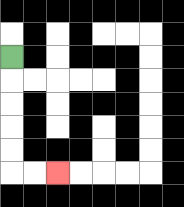{'start': '[0, 2]', 'end': '[2, 7]', 'path_directions': 'D,D,D,D,D,R,R', 'path_coordinates': '[[0, 2], [0, 3], [0, 4], [0, 5], [0, 6], [0, 7], [1, 7], [2, 7]]'}